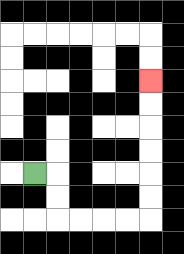{'start': '[1, 7]', 'end': '[6, 3]', 'path_directions': 'R,D,D,R,R,R,R,U,U,U,U,U,U', 'path_coordinates': '[[1, 7], [2, 7], [2, 8], [2, 9], [3, 9], [4, 9], [5, 9], [6, 9], [6, 8], [6, 7], [6, 6], [6, 5], [6, 4], [6, 3]]'}